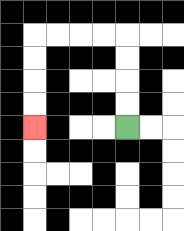{'start': '[5, 5]', 'end': '[1, 5]', 'path_directions': 'U,U,U,U,L,L,L,L,D,D,D,D', 'path_coordinates': '[[5, 5], [5, 4], [5, 3], [5, 2], [5, 1], [4, 1], [3, 1], [2, 1], [1, 1], [1, 2], [1, 3], [1, 4], [1, 5]]'}